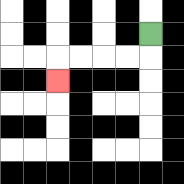{'start': '[6, 1]', 'end': '[2, 3]', 'path_directions': 'D,L,L,L,L,D', 'path_coordinates': '[[6, 1], [6, 2], [5, 2], [4, 2], [3, 2], [2, 2], [2, 3]]'}